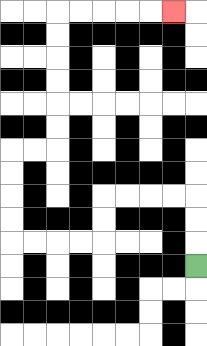{'start': '[8, 11]', 'end': '[7, 0]', 'path_directions': 'U,U,U,L,L,L,L,D,D,L,L,L,L,U,U,U,U,R,R,U,U,U,U,U,U,R,R,R,R,R', 'path_coordinates': '[[8, 11], [8, 10], [8, 9], [8, 8], [7, 8], [6, 8], [5, 8], [4, 8], [4, 9], [4, 10], [3, 10], [2, 10], [1, 10], [0, 10], [0, 9], [0, 8], [0, 7], [0, 6], [1, 6], [2, 6], [2, 5], [2, 4], [2, 3], [2, 2], [2, 1], [2, 0], [3, 0], [4, 0], [5, 0], [6, 0], [7, 0]]'}